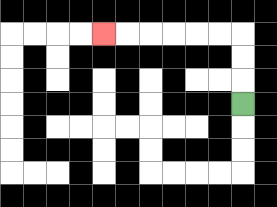{'start': '[10, 4]', 'end': '[4, 1]', 'path_directions': 'U,U,U,L,L,L,L,L,L', 'path_coordinates': '[[10, 4], [10, 3], [10, 2], [10, 1], [9, 1], [8, 1], [7, 1], [6, 1], [5, 1], [4, 1]]'}